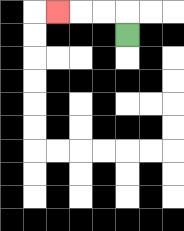{'start': '[5, 1]', 'end': '[2, 0]', 'path_directions': 'U,L,L,L', 'path_coordinates': '[[5, 1], [5, 0], [4, 0], [3, 0], [2, 0]]'}